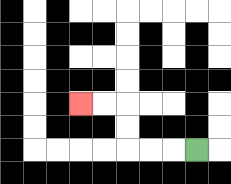{'start': '[8, 6]', 'end': '[3, 4]', 'path_directions': 'L,L,L,U,U,L,L', 'path_coordinates': '[[8, 6], [7, 6], [6, 6], [5, 6], [5, 5], [5, 4], [4, 4], [3, 4]]'}